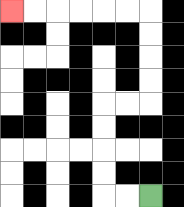{'start': '[6, 8]', 'end': '[0, 0]', 'path_directions': 'L,L,U,U,U,U,R,R,U,U,U,U,L,L,L,L,L,L', 'path_coordinates': '[[6, 8], [5, 8], [4, 8], [4, 7], [4, 6], [4, 5], [4, 4], [5, 4], [6, 4], [6, 3], [6, 2], [6, 1], [6, 0], [5, 0], [4, 0], [3, 0], [2, 0], [1, 0], [0, 0]]'}